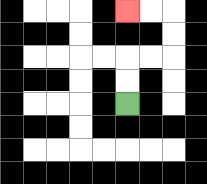{'start': '[5, 4]', 'end': '[5, 0]', 'path_directions': 'U,U,R,R,U,U,L,L', 'path_coordinates': '[[5, 4], [5, 3], [5, 2], [6, 2], [7, 2], [7, 1], [7, 0], [6, 0], [5, 0]]'}